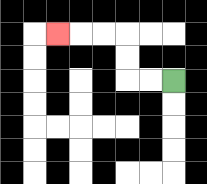{'start': '[7, 3]', 'end': '[2, 1]', 'path_directions': 'L,L,U,U,L,L,L', 'path_coordinates': '[[7, 3], [6, 3], [5, 3], [5, 2], [5, 1], [4, 1], [3, 1], [2, 1]]'}